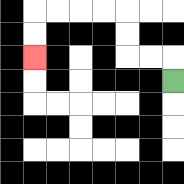{'start': '[7, 3]', 'end': '[1, 2]', 'path_directions': 'U,L,L,U,U,L,L,L,L,D,D', 'path_coordinates': '[[7, 3], [7, 2], [6, 2], [5, 2], [5, 1], [5, 0], [4, 0], [3, 0], [2, 0], [1, 0], [1, 1], [1, 2]]'}